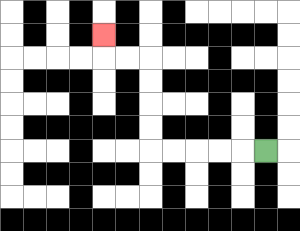{'start': '[11, 6]', 'end': '[4, 1]', 'path_directions': 'L,L,L,L,L,U,U,U,U,L,L,U', 'path_coordinates': '[[11, 6], [10, 6], [9, 6], [8, 6], [7, 6], [6, 6], [6, 5], [6, 4], [6, 3], [6, 2], [5, 2], [4, 2], [4, 1]]'}